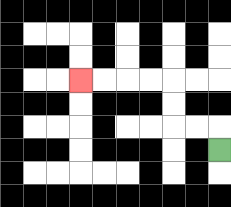{'start': '[9, 6]', 'end': '[3, 3]', 'path_directions': 'U,L,L,U,U,L,L,L,L', 'path_coordinates': '[[9, 6], [9, 5], [8, 5], [7, 5], [7, 4], [7, 3], [6, 3], [5, 3], [4, 3], [3, 3]]'}